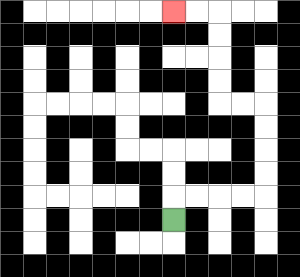{'start': '[7, 9]', 'end': '[7, 0]', 'path_directions': 'U,R,R,R,R,U,U,U,U,L,L,U,U,U,U,L,L', 'path_coordinates': '[[7, 9], [7, 8], [8, 8], [9, 8], [10, 8], [11, 8], [11, 7], [11, 6], [11, 5], [11, 4], [10, 4], [9, 4], [9, 3], [9, 2], [9, 1], [9, 0], [8, 0], [7, 0]]'}